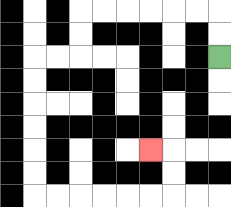{'start': '[9, 2]', 'end': '[6, 6]', 'path_directions': 'U,U,L,L,L,L,L,L,D,D,L,L,D,D,D,D,D,D,R,R,R,R,R,R,U,U,L', 'path_coordinates': '[[9, 2], [9, 1], [9, 0], [8, 0], [7, 0], [6, 0], [5, 0], [4, 0], [3, 0], [3, 1], [3, 2], [2, 2], [1, 2], [1, 3], [1, 4], [1, 5], [1, 6], [1, 7], [1, 8], [2, 8], [3, 8], [4, 8], [5, 8], [6, 8], [7, 8], [7, 7], [7, 6], [6, 6]]'}